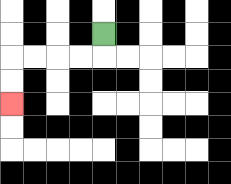{'start': '[4, 1]', 'end': '[0, 4]', 'path_directions': 'D,L,L,L,L,D,D', 'path_coordinates': '[[4, 1], [4, 2], [3, 2], [2, 2], [1, 2], [0, 2], [0, 3], [0, 4]]'}